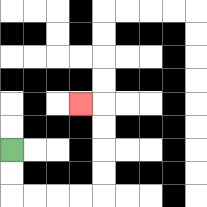{'start': '[0, 6]', 'end': '[3, 4]', 'path_directions': 'D,D,R,R,R,R,U,U,U,U,L', 'path_coordinates': '[[0, 6], [0, 7], [0, 8], [1, 8], [2, 8], [3, 8], [4, 8], [4, 7], [4, 6], [4, 5], [4, 4], [3, 4]]'}